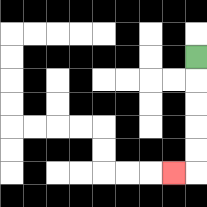{'start': '[8, 2]', 'end': '[7, 7]', 'path_directions': 'D,D,D,D,D,L', 'path_coordinates': '[[8, 2], [8, 3], [8, 4], [8, 5], [8, 6], [8, 7], [7, 7]]'}